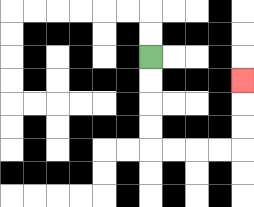{'start': '[6, 2]', 'end': '[10, 3]', 'path_directions': 'D,D,D,D,R,R,R,R,U,U,U', 'path_coordinates': '[[6, 2], [6, 3], [6, 4], [6, 5], [6, 6], [7, 6], [8, 6], [9, 6], [10, 6], [10, 5], [10, 4], [10, 3]]'}